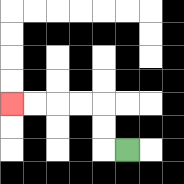{'start': '[5, 6]', 'end': '[0, 4]', 'path_directions': 'L,U,U,L,L,L,L', 'path_coordinates': '[[5, 6], [4, 6], [4, 5], [4, 4], [3, 4], [2, 4], [1, 4], [0, 4]]'}